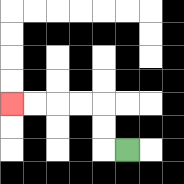{'start': '[5, 6]', 'end': '[0, 4]', 'path_directions': 'L,U,U,L,L,L,L', 'path_coordinates': '[[5, 6], [4, 6], [4, 5], [4, 4], [3, 4], [2, 4], [1, 4], [0, 4]]'}